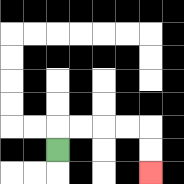{'start': '[2, 6]', 'end': '[6, 7]', 'path_directions': 'U,R,R,R,R,D,D', 'path_coordinates': '[[2, 6], [2, 5], [3, 5], [4, 5], [5, 5], [6, 5], [6, 6], [6, 7]]'}